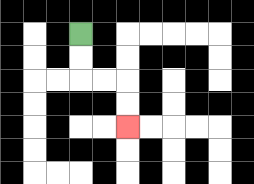{'start': '[3, 1]', 'end': '[5, 5]', 'path_directions': 'D,D,R,R,D,D', 'path_coordinates': '[[3, 1], [3, 2], [3, 3], [4, 3], [5, 3], [5, 4], [5, 5]]'}